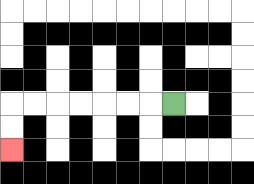{'start': '[7, 4]', 'end': '[0, 6]', 'path_directions': 'L,L,L,L,L,L,L,D,D', 'path_coordinates': '[[7, 4], [6, 4], [5, 4], [4, 4], [3, 4], [2, 4], [1, 4], [0, 4], [0, 5], [0, 6]]'}